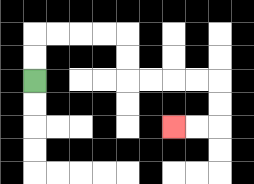{'start': '[1, 3]', 'end': '[7, 5]', 'path_directions': 'U,U,R,R,R,R,D,D,R,R,R,R,D,D,L,L', 'path_coordinates': '[[1, 3], [1, 2], [1, 1], [2, 1], [3, 1], [4, 1], [5, 1], [5, 2], [5, 3], [6, 3], [7, 3], [8, 3], [9, 3], [9, 4], [9, 5], [8, 5], [7, 5]]'}